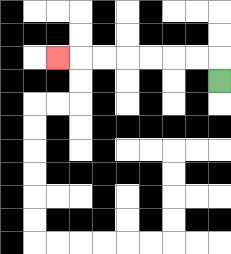{'start': '[9, 3]', 'end': '[2, 2]', 'path_directions': 'U,L,L,L,L,L,L,L', 'path_coordinates': '[[9, 3], [9, 2], [8, 2], [7, 2], [6, 2], [5, 2], [4, 2], [3, 2], [2, 2]]'}